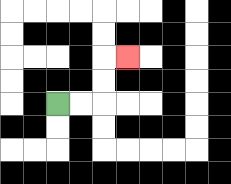{'start': '[2, 4]', 'end': '[5, 2]', 'path_directions': 'R,R,U,U,R', 'path_coordinates': '[[2, 4], [3, 4], [4, 4], [4, 3], [4, 2], [5, 2]]'}